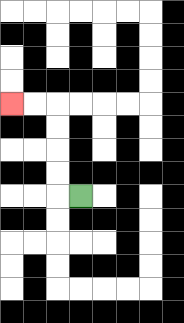{'start': '[3, 8]', 'end': '[0, 4]', 'path_directions': 'L,U,U,U,U,L,L', 'path_coordinates': '[[3, 8], [2, 8], [2, 7], [2, 6], [2, 5], [2, 4], [1, 4], [0, 4]]'}